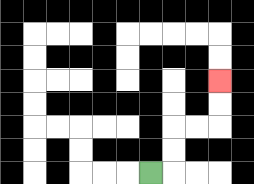{'start': '[6, 7]', 'end': '[9, 3]', 'path_directions': 'R,U,U,R,R,U,U', 'path_coordinates': '[[6, 7], [7, 7], [7, 6], [7, 5], [8, 5], [9, 5], [9, 4], [9, 3]]'}